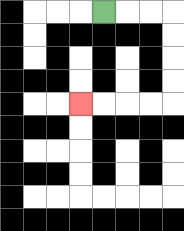{'start': '[4, 0]', 'end': '[3, 4]', 'path_directions': 'R,R,R,D,D,D,D,L,L,L,L', 'path_coordinates': '[[4, 0], [5, 0], [6, 0], [7, 0], [7, 1], [7, 2], [7, 3], [7, 4], [6, 4], [5, 4], [4, 4], [3, 4]]'}